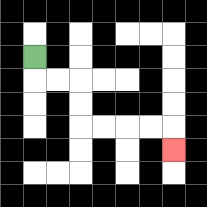{'start': '[1, 2]', 'end': '[7, 6]', 'path_directions': 'D,R,R,D,D,R,R,R,R,D', 'path_coordinates': '[[1, 2], [1, 3], [2, 3], [3, 3], [3, 4], [3, 5], [4, 5], [5, 5], [6, 5], [7, 5], [7, 6]]'}